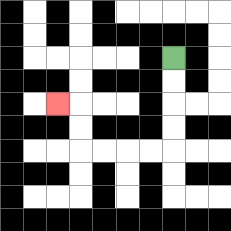{'start': '[7, 2]', 'end': '[2, 4]', 'path_directions': 'D,D,D,D,L,L,L,L,U,U,L', 'path_coordinates': '[[7, 2], [7, 3], [7, 4], [7, 5], [7, 6], [6, 6], [5, 6], [4, 6], [3, 6], [3, 5], [3, 4], [2, 4]]'}